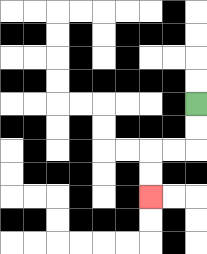{'start': '[8, 4]', 'end': '[6, 8]', 'path_directions': 'D,D,L,L,D,D', 'path_coordinates': '[[8, 4], [8, 5], [8, 6], [7, 6], [6, 6], [6, 7], [6, 8]]'}